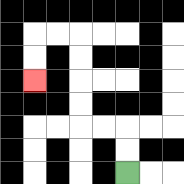{'start': '[5, 7]', 'end': '[1, 3]', 'path_directions': 'U,U,L,L,U,U,U,U,L,L,D,D', 'path_coordinates': '[[5, 7], [5, 6], [5, 5], [4, 5], [3, 5], [3, 4], [3, 3], [3, 2], [3, 1], [2, 1], [1, 1], [1, 2], [1, 3]]'}